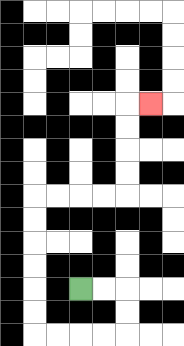{'start': '[3, 12]', 'end': '[6, 4]', 'path_directions': 'R,R,D,D,L,L,L,L,U,U,U,U,U,U,R,R,R,R,U,U,U,U,R', 'path_coordinates': '[[3, 12], [4, 12], [5, 12], [5, 13], [5, 14], [4, 14], [3, 14], [2, 14], [1, 14], [1, 13], [1, 12], [1, 11], [1, 10], [1, 9], [1, 8], [2, 8], [3, 8], [4, 8], [5, 8], [5, 7], [5, 6], [5, 5], [5, 4], [6, 4]]'}